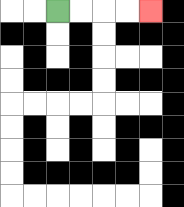{'start': '[2, 0]', 'end': '[6, 0]', 'path_directions': 'R,R,R,R', 'path_coordinates': '[[2, 0], [3, 0], [4, 0], [5, 0], [6, 0]]'}